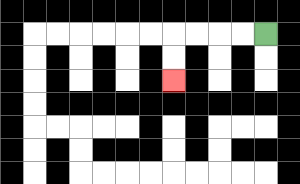{'start': '[11, 1]', 'end': '[7, 3]', 'path_directions': 'L,L,L,L,D,D', 'path_coordinates': '[[11, 1], [10, 1], [9, 1], [8, 1], [7, 1], [7, 2], [7, 3]]'}